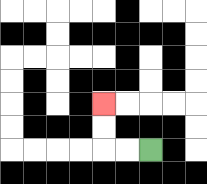{'start': '[6, 6]', 'end': '[4, 4]', 'path_directions': 'L,L,U,U', 'path_coordinates': '[[6, 6], [5, 6], [4, 6], [4, 5], [4, 4]]'}